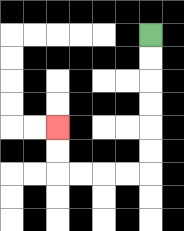{'start': '[6, 1]', 'end': '[2, 5]', 'path_directions': 'D,D,D,D,D,D,L,L,L,L,U,U', 'path_coordinates': '[[6, 1], [6, 2], [6, 3], [6, 4], [6, 5], [6, 6], [6, 7], [5, 7], [4, 7], [3, 7], [2, 7], [2, 6], [2, 5]]'}